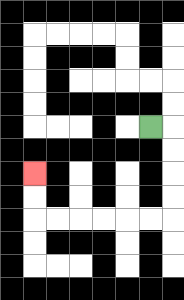{'start': '[6, 5]', 'end': '[1, 7]', 'path_directions': 'R,D,D,D,D,L,L,L,L,L,L,U,U', 'path_coordinates': '[[6, 5], [7, 5], [7, 6], [7, 7], [7, 8], [7, 9], [6, 9], [5, 9], [4, 9], [3, 9], [2, 9], [1, 9], [1, 8], [1, 7]]'}